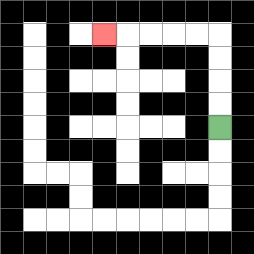{'start': '[9, 5]', 'end': '[4, 1]', 'path_directions': 'U,U,U,U,L,L,L,L,L', 'path_coordinates': '[[9, 5], [9, 4], [9, 3], [9, 2], [9, 1], [8, 1], [7, 1], [6, 1], [5, 1], [4, 1]]'}